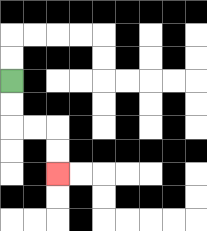{'start': '[0, 3]', 'end': '[2, 7]', 'path_directions': 'D,D,R,R,D,D', 'path_coordinates': '[[0, 3], [0, 4], [0, 5], [1, 5], [2, 5], [2, 6], [2, 7]]'}